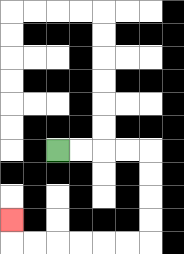{'start': '[2, 6]', 'end': '[0, 9]', 'path_directions': 'R,R,R,R,D,D,D,D,L,L,L,L,L,L,U', 'path_coordinates': '[[2, 6], [3, 6], [4, 6], [5, 6], [6, 6], [6, 7], [6, 8], [6, 9], [6, 10], [5, 10], [4, 10], [3, 10], [2, 10], [1, 10], [0, 10], [0, 9]]'}